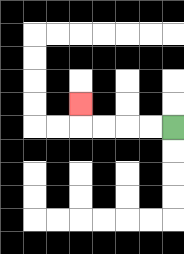{'start': '[7, 5]', 'end': '[3, 4]', 'path_directions': 'L,L,L,L,U', 'path_coordinates': '[[7, 5], [6, 5], [5, 5], [4, 5], [3, 5], [3, 4]]'}